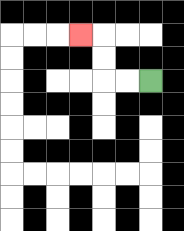{'start': '[6, 3]', 'end': '[3, 1]', 'path_directions': 'L,L,U,U,L', 'path_coordinates': '[[6, 3], [5, 3], [4, 3], [4, 2], [4, 1], [3, 1]]'}